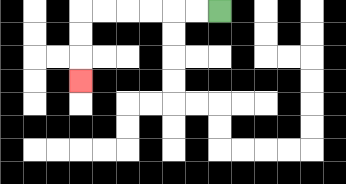{'start': '[9, 0]', 'end': '[3, 3]', 'path_directions': 'L,L,L,L,L,L,D,D,D', 'path_coordinates': '[[9, 0], [8, 0], [7, 0], [6, 0], [5, 0], [4, 0], [3, 0], [3, 1], [3, 2], [3, 3]]'}